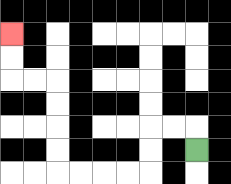{'start': '[8, 6]', 'end': '[0, 1]', 'path_directions': 'U,L,L,D,D,L,L,L,L,U,U,U,U,L,L,U,U', 'path_coordinates': '[[8, 6], [8, 5], [7, 5], [6, 5], [6, 6], [6, 7], [5, 7], [4, 7], [3, 7], [2, 7], [2, 6], [2, 5], [2, 4], [2, 3], [1, 3], [0, 3], [0, 2], [0, 1]]'}